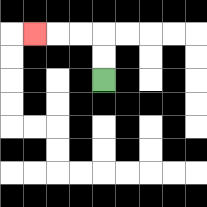{'start': '[4, 3]', 'end': '[1, 1]', 'path_directions': 'U,U,L,L,L', 'path_coordinates': '[[4, 3], [4, 2], [4, 1], [3, 1], [2, 1], [1, 1]]'}